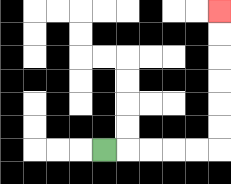{'start': '[4, 6]', 'end': '[9, 0]', 'path_directions': 'R,R,R,R,R,U,U,U,U,U,U', 'path_coordinates': '[[4, 6], [5, 6], [6, 6], [7, 6], [8, 6], [9, 6], [9, 5], [9, 4], [9, 3], [9, 2], [9, 1], [9, 0]]'}